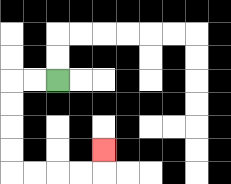{'start': '[2, 3]', 'end': '[4, 6]', 'path_directions': 'L,L,D,D,D,D,R,R,R,R,U', 'path_coordinates': '[[2, 3], [1, 3], [0, 3], [0, 4], [0, 5], [0, 6], [0, 7], [1, 7], [2, 7], [3, 7], [4, 7], [4, 6]]'}